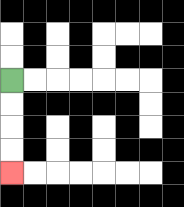{'start': '[0, 3]', 'end': '[0, 7]', 'path_directions': 'D,D,D,D', 'path_coordinates': '[[0, 3], [0, 4], [0, 5], [0, 6], [0, 7]]'}